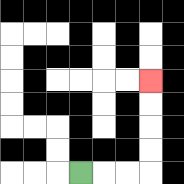{'start': '[3, 7]', 'end': '[6, 3]', 'path_directions': 'R,R,R,U,U,U,U', 'path_coordinates': '[[3, 7], [4, 7], [5, 7], [6, 7], [6, 6], [6, 5], [6, 4], [6, 3]]'}